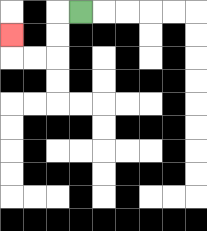{'start': '[3, 0]', 'end': '[0, 1]', 'path_directions': 'L,D,D,L,L,U', 'path_coordinates': '[[3, 0], [2, 0], [2, 1], [2, 2], [1, 2], [0, 2], [0, 1]]'}